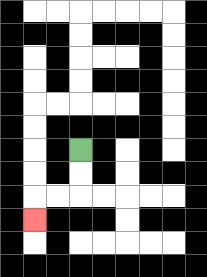{'start': '[3, 6]', 'end': '[1, 9]', 'path_directions': 'D,D,L,L,D', 'path_coordinates': '[[3, 6], [3, 7], [3, 8], [2, 8], [1, 8], [1, 9]]'}